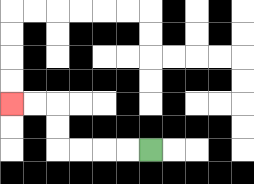{'start': '[6, 6]', 'end': '[0, 4]', 'path_directions': 'L,L,L,L,U,U,L,L', 'path_coordinates': '[[6, 6], [5, 6], [4, 6], [3, 6], [2, 6], [2, 5], [2, 4], [1, 4], [0, 4]]'}